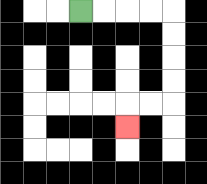{'start': '[3, 0]', 'end': '[5, 5]', 'path_directions': 'R,R,R,R,D,D,D,D,L,L,D', 'path_coordinates': '[[3, 0], [4, 0], [5, 0], [6, 0], [7, 0], [7, 1], [7, 2], [7, 3], [7, 4], [6, 4], [5, 4], [5, 5]]'}